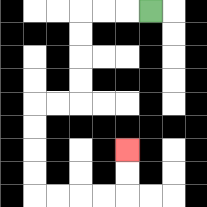{'start': '[6, 0]', 'end': '[5, 6]', 'path_directions': 'L,L,L,D,D,D,D,L,L,D,D,D,D,R,R,R,R,U,U', 'path_coordinates': '[[6, 0], [5, 0], [4, 0], [3, 0], [3, 1], [3, 2], [3, 3], [3, 4], [2, 4], [1, 4], [1, 5], [1, 6], [1, 7], [1, 8], [2, 8], [3, 8], [4, 8], [5, 8], [5, 7], [5, 6]]'}